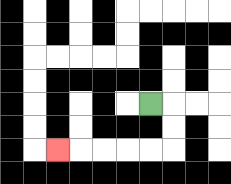{'start': '[6, 4]', 'end': '[2, 6]', 'path_directions': 'R,D,D,L,L,L,L,L', 'path_coordinates': '[[6, 4], [7, 4], [7, 5], [7, 6], [6, 6], [5, 6], [4, 6], [3, 6], [2, 6]]'}